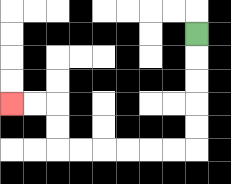{'start': '[8, 1]', 'end': '[0, 4]', 'path_directions': 'D,D,D,D,D,L,L,L,L,L,L,U,U,L,L', 'path_coordinates': '[[8, 1], [8, 2], [8, 3], [8, 4], [8, 5], [8, 6], [7, 6], [6, 6], [5, 6], [4, 6], [3, 6], [2, 6], [2, 5], [2, 4], [1, 4], [0, 4]]'}